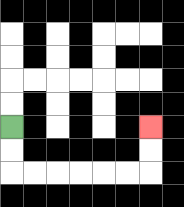{'start': '[0, 5]', 'end': '[6, 5]', 'path_directions': 'D,D,R,R,R,R,R,R,U,U', 'path_coordinates': '[[0, 5], [0, 6], [0, 7], [1, 7], [2, 7], [3, 7], [4, 7], [5, 7], [6, 7], [6, 6], [6, 5]]'}